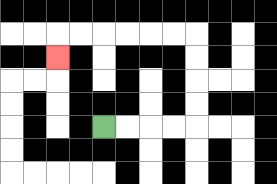{'start': '[4, 5]', 'end': '[2, 2]', 'path_directions': 'R,R,R,R,U,U,U,U,L,L,L,L,L,L,D', 'path_coordinates': '[[4, 5], [5, 5], [6, 5], [7, 5], [8, 5], [8, 4], [8, 3], [8, 2], [8, 1], [7, 1], [6, 1], [5, 1], [4, 1], [3, 1], [2, 1], [2, 2]]'}